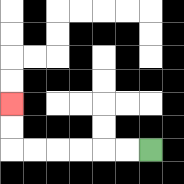{'start': '[6, 6]', 'end': '[0, 4]', 'path_directions': 'L,L,L,L,L,L,U,U', 'path_coordinates': '[[6, 6], [5, 6], [4, 6], [3, 6], [2, 6], [1, 6], [0, 6], [0, 5], [0, 4]]'}